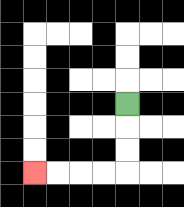{'start': '[5, 4]', 'end': '[1, 7]', 'path_directions': 'D,D,D,L,L,L,L', 'path_coordinates': '[[5, 4], [5, 5], [5, 6], [5, 7], [4, 7], [3, 7], [2, 7], [1, 7]]'}